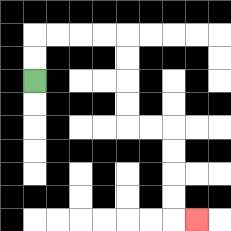{'start': '[1, 3]', 'end': '[8, 9]', 'path_directions': 'U,U,R,R,R,R,D,D,D,D,R,R,D,D,D,D,R', 'path_coordinates': '[[1, 3], [1, 2], [1, 1], [2, 1], [3, 1], [4, 1], [5, 1], [5, 2], [5, 3], [5, 4], [5, 5], [6, 5], [7, 5], [7, 6], [7, 7], [7, 8], [7, 9], [8, 9]]'}